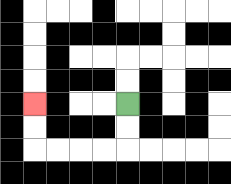{'start': '[5, 4]', 'end': '[1, 4]', 'path_directions': 'D,D,L,L,L,L,U,U', 'path_coordinates': '[[5, 4], [5, 5], [5, 6], [4, 6], [3, 6], [2, 6], [1, 6], [1, 5], [1, 4]]'}